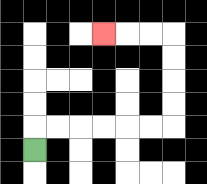{'start': '[1, 6]', 'end': '[4, 1]', 'path_directions': 'U,R,R,R,R,R,R,U,U,U,U,L,L,L', 'path_coordinates': '[[1, 6], [1, 5], [2, 5], [3, 5], [4, 5], [5, 5], [6, 5], [7, 5], [7, 4], [7, 3], [7, 2], [7, 1], [6, 1], [5, 1], [4, 1]]'}